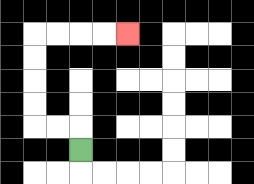{'start': '[3, 6]', 'end': '[5, 1]', 'path_directions': 'U,L,L,U,U,U,U,R,R,R,R', 'path_coordinates': '[[3, 6], [3, 5], [2, 5], [1, 5], [1, 4], [1, 3], [1, 2], [1, 1], [2, 1], [3, 1], [4, 1], [5, 1]]'}